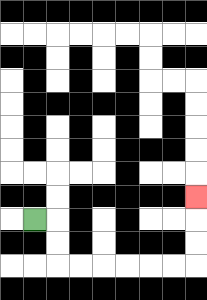{'start': '[1, 9]', 'end': '[8, 8]', 'path_directions': 'R,D,D,R,R,R,R,R,R,U,U,U', 'path_coordinates': '[[1, 9], [2, 9], [2, 10], [2, 11], [3, 11], [4, 11], [5, 11], [6, 11], [7, 11], [8, 11], [8, 10], [8, 9], [8, 8]]'}